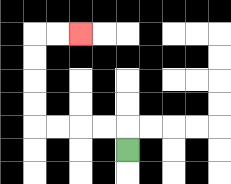{'start': '[5, 6]', 'end': '[3, 1]', 'path_directions': 'U,L,L,L,L,U,U,U,U,R,R', 'path_coordinates': '[[5, 6], [5, 5], [4, 5], [3, 5], [2, 5], [1, 5], [1, 4], [1, 3], [1, 2], [1, 1], [2, 1], [3, 1]]'}